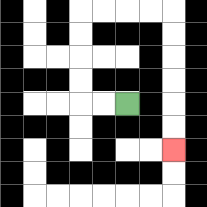{'start': '[5, 4]', 'end': '[7, 6]', 'path_directions': 'L,L,U,U,U,U,R,R,R,R,D,D,D,D,D,D', 'path_coordinates': '[[5, 4], [4, 4], [3, 4], [3, 3], [3, 2], [3, 1], [3, 0], [4, 0], [5, 0], [6, 0], [7, 0], [7, 1], [7, 2], [7, 3], [7, 4], [7, 5], [7, 6]]'}